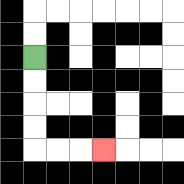{'start': '[1, 2]', 'end': '[4, 6]', 'path_directions': 'D,D,D,D,R,R,R', 'path_coordinates': '[[1, 2], [1, 3], [1, 4], [1, 5], [1, 6], [2, 6], [3, 6], [4, 6]]'}